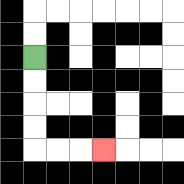{'start': '[1, 2]', 'end': '[4, 6]', 'path_directions': 'D,D,D,D,R,R,R', 'path_coordinates': '[[1, 2], [1, 3], [1, 4], [1, 5], [1, 6], [2, 6], [3, 6], [4, 6]]'}